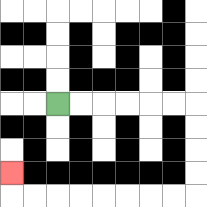{'start': '[2, 4]', 'end': '[0, 7]', 'path_directions': 'R,R,R,R,R,R,D,D,D,D,L,L,L,L,L,L,L,L,U', 'path_coordinates': '[[2, 4], [3, 4], [4, 4], [5, 4], [6, 4], [7, 4], [8, 4], [8, 5], [8, 6], [8, 7], [8, 8], [7, 8], [6, 8], [5, 8], [4, 8], [3, 8], [2, 8], [1, 8], [0, 8], [0, 7]]'}